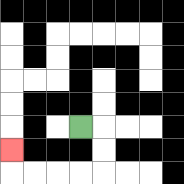{'start': '[3, 5]', 'end': '[0, 6]', 'path_directions': 'R,D,D,L,L,L,L,U', 'path_coordinates': '[[3, 5], [4, 5], [4, 6], [4, 7], [3, 7], [2, 7], [1, 7], [0, 7], [0, 6]]'}